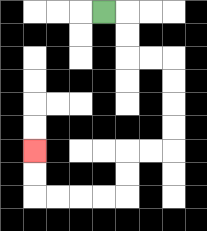{'start': '[4, 0]', 'end': '[1, 6]', 'path_directions': 'R,D,D,R,R,D,D,D,D,L,L,D,D,L,L,L,L,U,U', 'path_coordinates': '[[4, 0], [5, 0], [5, 1], [5, 2], [6, 2], [7, 2], [7, 3], [7, 4], [7, 5], [7, 6], [6, 6], [5, 6], [5, 7], [5, 8], [4, 8], [3, 8], [2, 8], [1, 8], [1, 7], [1, 6]]'}